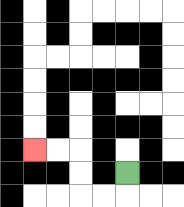{'start': '[5, 7]', 'end': '[1, 6]', 'path_directions': 'D,L,L,U,U,L,L', 'path_coordinates': '[[5, 7], [5, 8], [4, 8], [3, 8], [3, 7], [3, 6], [2, 6], [1, 6]]'}